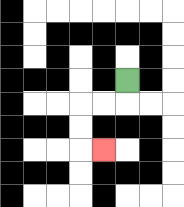{'start': '[5, 3]', 'end': '[4, 6]', 'path_directions': 'D,L,L,D,D,R', 'path_coordinates': '[[5, 3], [5, 4], [4, 4], [3, 4], [3, 5], [3, 6], [4, 6]]'}